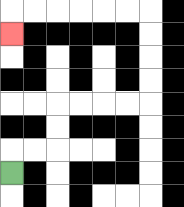{'start': '[0, 7]', 'end': '[0, 1]', 'path_directions': 'U,R,R,U,U,R,R,R,R,U,U,U,U,L,L,L,L,L,L,D', 'path_coordinates': '[[0, 7], [0, 6], [1, 6], [2, 6], [2, 5], [2, 4], [3, 4], [4, 4], [5, 4], [6, 4], [6, 3], [6, 2], [6, 1], [6, 0], [5, 0], [4, 0], [3, 0], [2, 0], [1, 0], [0, 0], [0, 1]]'}